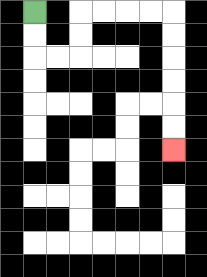{'start': '[1, 0]', 'end': '[7, 6]', 'path_directions': 'D,D,R,R,U,U,R,R,R,R,D,D,D,D,D,D', 'path_coordinates': '[[1, 0], [1, 1], [1, 2], [2, 2], [3, 2], [3, 1], [3, 0], [4, 0], [5, 0], [6, 0], [7, 0], [7, 1], [7, 2], [7, 3], [7, 4], [7, 5], [7, 6]]'}